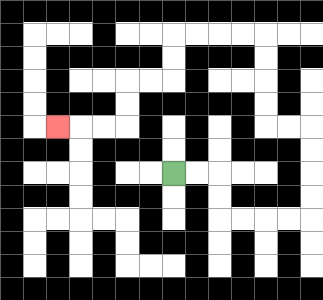{'start': '[7, 7]', 'end': '[2, 5]', 'path_directions': 'R,R,D,D,R,R,R,R,U,U,U,U,L,L,U,U,U,U,L,L,L,L,D,D,L,L,D,D,L,L,L', 'path_coordinates': '[[7, 7], [8, 7], [9, 7], [9, 8], [9, 9], [10, 9], [11, 9], [12, 9], [13, 9], [13, 8], [13, 7], [13, 6], [13, 5], [12, 5], [11, 5], [11, 4], [11, 3], [11, 2], [11, 1], [10, 1], [9, 1], [8, 1], [7, 1], [7, 2], [7, 3], [6, 3], [5, 3], [5, 4], [5, 5], [4, 5], [3, 5], [2, 5]]'}